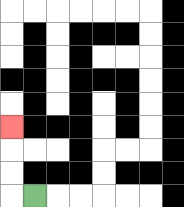{'start': '[1, 8]', 'end': '[0, 5]', 'path_directions': 'L,U,U,U', 'path_coordinates': '[[1, 8], [0, 8], [0, 7], [0, 6], [0, 5]]'}